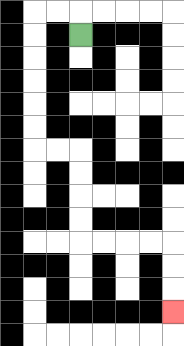{'start': '[3, 1]', 'end': '[7, 13]', 'path_directions': 'U,L,L,D,D,D,D,D,D,R,R,D,D,D,D,R,R,R,R,D,D,D', 'path_coordinates': '[[3, 1], [3, 0], [2, 0], [1, 0], [1, 1], [1, 2], [1, 3], [1, 4], [1, 5], [1, 6], [2, 6], [3, 6], [3, 7], [3, 8], [3, 9], [3, 10], [4, 10], [5, 10], [6, 10], [7, 10], [7, 11], [7, 12], [7, 13]]'}